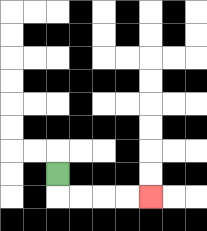{'start': '[2, 7]', 'end': '[6, 8]', 'path_directions': 'D,R,R,R,R', 'path_coordinates': '[[2, 7], [2, 8], [3, 8], [4, 8], [5, 8], [6, 8]]'}